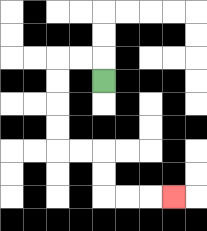{'start': '[4, 3]', 'end': '[7, 8]', 'path_directions': 'U,L,L,D,D,D,D,R,R,D,D,R,R,R', 'path_coordinates': '[[4, 3], [4, 2], [3, 2], [2, 2], [2, 3], [2, 4], [2, 5], [2, 6], [3, 6], [4, 6], [4, 7], [4, 8], [5, 8], [6, 8], [7, 8]]'}